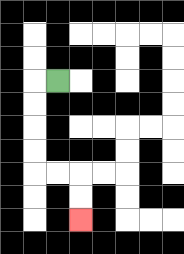{'start': '[2, 3]', 'end': '[3, 9]', 'path_directions': 'L,D,D,D,D,R,R,D,D', 'path_coordinates': '[[2, 3], [1, 3], [1, 4], [1, 5], [1, 6], [1, 7], [2, 7], [3, 7], [3, 8], [3, 9]]'}